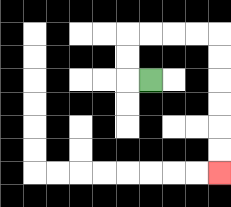{'start': '[6, 3]', 'end': '[9, 7]', 'path_directions': 'L,U,U,R,R,R,R,D,D,D,D,D,D', 'path_coordinates': '[[6, 3], [5, 3], [5, 2], [5, 1], [6, 1], [7, 1], [8, 1], [9, 1], [9, 2], [9, 3], [9, 4], [9, 5], [9, 6], [9, 7]]'}